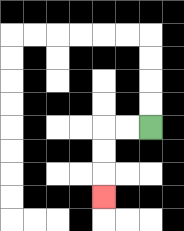{'start': '[6, 5]', 'end': '[4, 8]', 'path_directions': 'L,L,D,D,D', 'path_coordinates': '[[6, 5], [5, 5], [4, 5], [4, 6], [4, 7], [4, 8]]'}